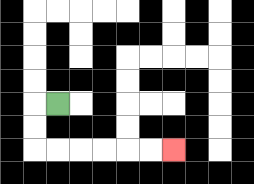{'start': '[2, 4]', 'end': '[7, 6]', 'path_directions': 'L,D,D,R,R,R,R,R,R', 'path_coordinates': '[[2, 4], [1, 4], [1, 5], [1, 6], [2, 6], [3, 6], [4, 6], [5, 6], [6, 6], [7, 6]]'}